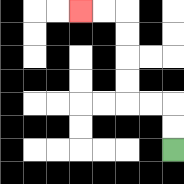{'start': '[7, 6]', 'end': '[3, 0]', 'path_directions': 'U,U,L,L,U,U,U,U,L,L', 'path_coordinates': '[[7, 6], [7, 5], [7, 4], [6, 4], [5, 4], [5, 3], [5, 2], [5, 1], [5, 0], [4, 0], [3, 0]]'}